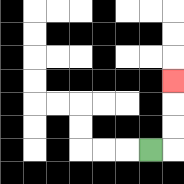{'start': '[6, 6]', 'end': '[7, 3]', 'path_directions': 'R,U,U,U', 'path_coordinates': '[[6, 6], [7, 6], [7, 5], [7, 4], [7, 3]]'}